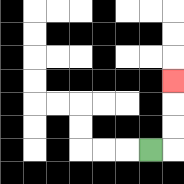{'start': '[6, 6]', 'end': '[7, 3]', 'path_directions': 'R,U,U,U', 'path_coordinates': '[[6, 6], [7, 6], [7, 5], [7, 4], [7, 3]]'}